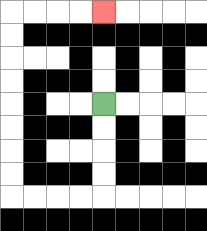{'start': '[4, 4]', 'end': '[4, 0]', 'path_directions': 'D,D,D,D,L,L,L,L,U,U,U,U,U,U,U,U,R,R,R,R', 'path_coordinates': '[[4, 4], [4, 5], [4, 6], [4, 7], [4, 8], [3, 8], [2, 8], [1, 8], [0, 8], [0, 7], [0, 6], [0, 5], [0, 4], [0, 3], [0, 2], [0, 1], [0, 0], [1, 0], [2, 0], [3, 0], [4, 0]]'}